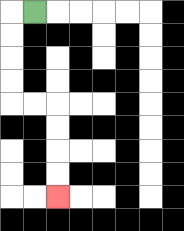{'start': '[1, 0]', 'end': '[2, 8]', 'path_directions': 'L,D,D,D,D,R,R,D,D,D,D', 'path_coordinates': '[[1, 0], [0, 0], [0, 1], [0, 2], [0, 3], [0, 4], [1, 4], [2, 4], [2, 5], [2, 6], [2, 7], [2, 8]]'}